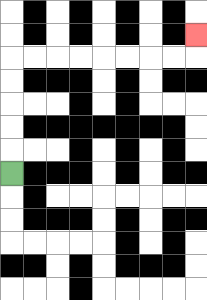{'start': '[0, 7]', 'end': '[8, 1]', 'path_directions': 'U,U,U,U,U,R,R,R,R,R,R,R,R,U', 'path_coordinates': '[[0, 7], [0, 6], [0, 5], [0, 4], [0, 3], [0, 2], [1, 2], [2, 2], [3, 2], [4, 2], [5, 2], [6, 2], [7, 2], [8, 2], [8, 1]]'}